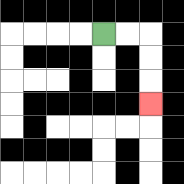{'start': '[4, 1]', 'end': '[6, 4]', 'path_directions': 'R,R,D,D,D', 'path_coordinates': '[[4, 1], [5, 1], [6, 1], [6, 2], [6, 3], [6, 4]]'}